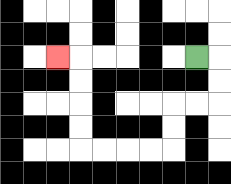{'start': '[8, 2]', 'end': '[2, 2]', 'path_directions': 'R,D,D,L,L,D,D,L,L,L,L,U,U,U,U,L', 'path_coordinates': '[[8, 2], [9, 2], [9, 3], [9, 4], [8, 4], [7, 4], [7, 5], [7, 6], [6, 6], [5, 6], [4, 6], [3, 6], [3, 5], [3, 4], [3, 3], [3, 2], [2, 2]]'}